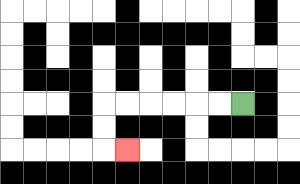{'start': '[10, 4]', 'end': '[5, 6]', 'path_directions': 'L,L,L,L,L,L,D,D,R', 'path_coordinates': '[[10, 4], [9, 4], [8, 4], [7, 4], [6, 4], [5, 4], [4, 4], [4, 5], [4, 6], [5, 6]]'}